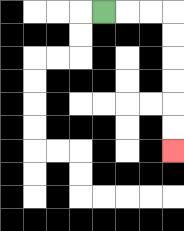{'start': '[4, 0]', 'end': '[7, 6]', 'path_directions': 'R,R,R,D,D,D,D,D,D', 'path_coordinates': '[[4, 0], [5, 0], [6, 0], [7, 0], [7, 1], [7, 2], [7, 3], [7, 4], [7, 5], [7, 6]]'}